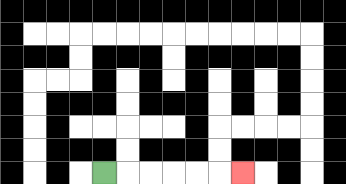{'start': '[4, 7]', 'end': '[10, 7]', 'path_directions': 'R,R,R,R,R,R', 'path_coordinates': '[[4, 7], [5, 7], [6, 7], [7, 7], [8, 7], [9, 7], [10, 7]]'}